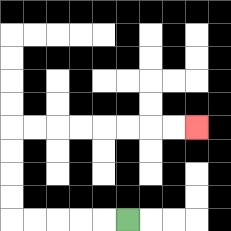{'start': '[5, 9]', 'end': '[8, 5]', 'path_directions': 'L,L,L,L,L,U,U,U,U,R,R,R,R,R,R,R,R', 'path_coordinates': '[[5, 9], [4, 9], [3, 9], [2, 9], [1, 9], [0, 9], [0, 8], [0, 7], [0, 6], [0, 5], [1, 5], [2, 5], [3, 5], [4, 5], [5, 5], [6, 5], [7, 5], [8, 5]]'}